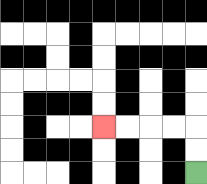{'start': '[8, 7]', 'end': '[4, 5]', 'path_directions': 'U,U,L,L,L,L', 'path_coordinates': '[[8, 7], [8, 6], [8, 5], [7, 5], [6, 5], [5, 5], [4, 5]]'}